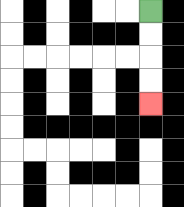{'start': '[6, 0]', 'end': '[6, 4]', 'path_directions': 'D,D,D,D', 'path_coordinates': '[[6, 0], [6, 1], [6, 2], [6, 3], [6, 4]]'}